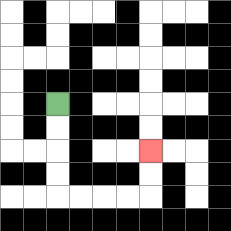{'start': '[2, 4]', 'end': '[6, 6]', 'path_directions': 'D,D,D,D,R,R,R,R,U,U', 'path_coordinates': '[[2, 4], [2, 5], [2, 6], [2, 7], [2, 8], [3, 8], [4, 8], [5, 8], [6, 8], [6, 7], [6, 6]]'}